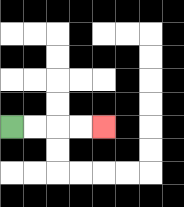{'start': '[0, 5]', 'end': '[4, 5]', 'path_directions': 'R,R,R,R', 'path_coordinates': '[[0, 5], [1, 5], [2, 5], [3, 5], [4, 5]]'}